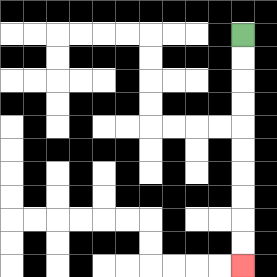{'start': '[10, 1]', 'end': '[10, 11]', 'path_directions': 'D,D,D,D,D,D,D,D,D,D', 'path_coordinates': '[[10, 1], [10, 2], [10, 3], [10, 4], [10, 5], [10, 6], [10, 7], [10, 8], [10, 9], [10, 10], [10, 11]]'}